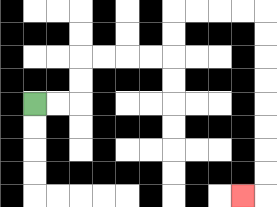{'start': '[1, 4]', 'end': '[10, 8]', 'path_directions': 'R,R,U,U,R,R,R,R,U,U,R,R,R,R,D,D,D,D,D,D,D,D,L', 'path_coordinates': '[[1, 4], [2, 4], [3, 4], [3, 3], [3, 2], [4, 2], [5, 2], [6, 2], [7, 2], [7, 1], [7, 0], [8, 0], [9, 0], [10, 0], [11, 0], [11, 1], [11, 2], [11, 3], [11, 4], [11, 5], [11, 6], [11, 7], [11, 8], [10, 8]]'}